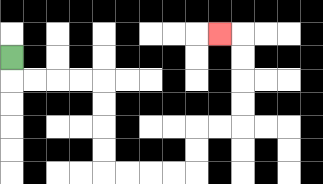{'start': '[0, 2]', 'end': '[9, 1]', 'path_directions': 'D,R,R,R,R,D,D,D,D,R,R,R,R,U,U,R,R,U,U,U,U,L', 'path_coordinates': '[[0, 2], [0, 3], [1, 3], [2, 3], [3, 3], [4, 3], [4, 4], [4, 5], [4, 6], [4, 7], [5, 7], [6, 7], [7, 7], [8, 7], [8, 6], [8, 5], [9, 5], [10, 5], [10, 4], [10, 3], [10, 2], [10, 1], [9, 1]]'}